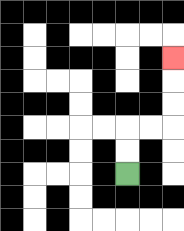{'start': '[5, 7]', 'end': '[7, 2]', 'path_directions': 'U,U,R,R,U,U,U', 'path_coordinates': '[[5, 7], [5, 6], [5, 5], [6, 5], [7, 5], [7, 4], [7, 3], [7, 2]]'}